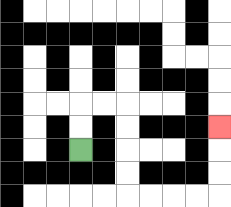{'start': '[3, 6]', 'end': '[9, 5]', 'path_directions': 'U,U,R,R,D,D,D,D,R,R,R,R,U,U,U', 'path_coordinates': '[[3, 6], [3, 5], [3, 4], [4, 4], [5, 4], [5, 5], [5, 6], [5, 7], [5, 8], [6, 8], [7, 8], [8, 8], [9, 8], [9, 7], [9, 6], [9, 5]]'}